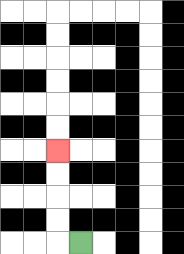{'start': '[3, 10]', 'end': '[2, 6]', 'path_directions': 'L,U,U,U,U', 'path_coordinates': '[[3, 10], [2, 10], [2, 9], [2, 8], [2, 7], [2, 6]]'}